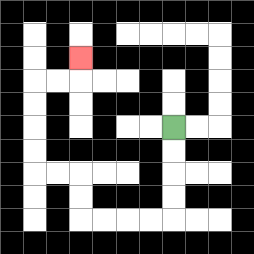{'start': '[7, 5]', 'end': '[3, 2]', 'path_directions': 'D,D,D,D,L,L,L,L,U,U,L,L,U,U,U,U,R,R,U', 'path_coordinates': '[[7, 5], [7, 6], [7, 7], [7, 8], [7, 9], [6, 9], [5, 9], [4, 9], [3, 9], [3, 8], [3, 7], [2, 7], [1, 7], [1, 6], [1, 5], [1, 4], [1, 3], [2, 3], [3, 3], [3, 2]]'}